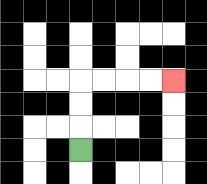{'start': '[3, 6]', 'end': '[7, 3]', 'path_directions': 'U,U,U,R,R,R,R', 'path_coordinates': '[[3, 6], [3, 5], [3, 4], [3, 3], [4, 3], [5, 3], [6, 3], [7, 3]]'}